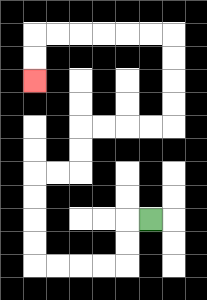{'start': '[6, 9]', 'end': '[1, 3]', 'path_directions': 'L,D,D,L,L,L,L,U,U,U,U,R,R,U,U,R,R,R,R,U,U,U,U,L,L,L,L,L,L,D,D', 'path_coordinates': '[[6, 9], [5, 9], [5, 10], [5, 11], [4, 11], [3, 11], [2, 11], [1, 11], [1, 10], [1, 9], [1, 8], [1, 7], [2, 7], [3, 7], [3, 6], [3, 5], [4, 5], [5, 5], [6, 5], [7, 5], [7, 4], [7, 3], [7, 2], [7, 1], [6, 1], [5, 1], [4, 1], [3, 1], [2, 1], [1, 1], [1, 2], [1, 3]]'}